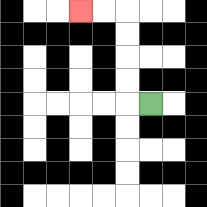{'start': '[6, 4]', 'end': '[3, 0]', 'path_directions': 'L,U,U,U,U,L,L', 'path_coordinates': '[[6, 4], [5, 4], [5, 3], [5, 2], [5, 1], [5, 0], [4, 0], [3, 0]]'}